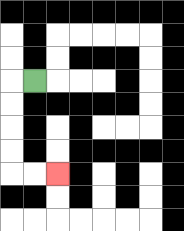{'start': '[1, 3]', 'end': '[2, 7]', 'path_directions': 'L,D,D,D,D,R,R', 'path_coordinates': '[[1, 3], [0, 3], [0, 4], [0, 5], [0, 6], [0, 7], [1, 7], [2, 7]]'}